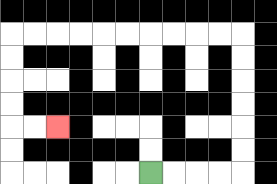{'start': '[6, 7]', 'end': '[2, 5]', 'path_directions': 'R,R,R,R,U,U,U,U,U,U,L,L,L,L,L,L,L,L,L,L,D,D,D,D,R,R', 'path_coordinates': '[[6, 7], [7, 7], [8, 7], [9, 7], [10, 7], [10, 6], [10, 5], [10, 4], [10, 3], [10, 2], [10, 1], [9, 1], [8, 1], [7, 1], [6, 1], [5, 1], [4, 1], [3, 1], [2, 1], [1, 1], [0, 1], [0, 2], [0, 3], [0, 4], [0, 5], [1, 5], [2, 5]]'}